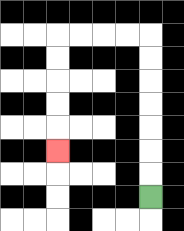{'start': '[6, 8]', 'end': '[2, 6]', 'path_directions': 'U,U,U,U,U,U,U,L,L,L,L,D,D,D,D,D', 'path_coordinates': '[[6, 8], [6, 7], [6, 6], [6, 5], [6, 4], [6, 3], [6, 2], [6, 1], [5, 1], [4, 1], [3, 1], [2, 1], [2, 2], [2, 3], [2, 4], [2, 5], [2, 6]]'}